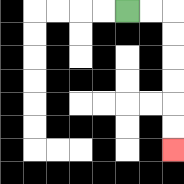{'start': '[5, 0]', 'end': '[7, 6]', 'path_directions': 'R,R,D,D,D,D,D,D', 'path_coordinates': '[[5, 0], [6, 0], [7, 0], [7, 1], [7, 2], [7, 3], [7, 4], [7, 5], [7, 6]]'}